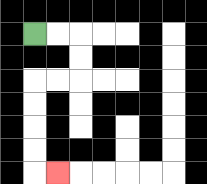{'start': '[1, 1]', 'end': '[2, 7]', 'path_directions': 'R,R,D,D,L,L,D,D,D,D,R', 'path_coordinates': '[[1, 1], [2, 1], [3, 1], [3, 2], [3, 3], [2, 3], [1, 3], [1, 4], [1, 5], [1, 6], [1, 7], [2, 7]]'}